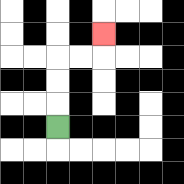{'start': '[2, 5]', 'end': '[4, 1]', 'path_directions': 'U,U,U,R,R,U', 'path_coordinates': '[[2, 5], [2, 4], [2, 3], [2, 2], [3, 2], [4, 2], [4, 1]]'}